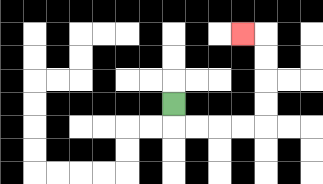{'start': '[7, 4]', 'end': '[10, 1]', 'path_directions': 'D,R,R,R,R,U,U,U,U,L', 'path_coordinates': '[[7, 4], [7, 5], [8, 5], [9, 5], [10, 5], [11, 5], [11, 4], [11, 3], [11, 2], [11, 1], [10, 1]]'}